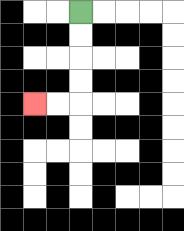{'start': '[3, 0]', 'end': '[1, 4]', 'path_directions': 'D,D,D,D,L,L', 'path_coordinates': '[[3, 0], [3, 1], [3, 2], [3, 3], [3, 4], [2, 4], [1, 4]]'}